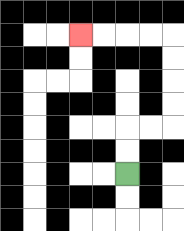{'start': '[5, 7]', 'end': '[3, 1]', 'path_directions': 'U,U,R,R,U,U,U,U,L,L,L,L', 'path_coordinates': '[[5, 7], [5, 6], [5, 5], [6, 5], [7, 5], [7, 4], [7, 3], [7, 2], [7, 1], [6, 1], [5, 1], [4, 1], [3, 1]]'}